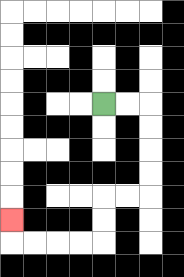{'start': '[4, 4]', 'end': '[0, 9]', 'path_directions': 'R,R,D,D,D,D,L,L,D,D,L,L,L,L,U', 'path_coordinates': '[[4, 4], [5, 4], [6, 4], [6, 5], [6, 6], [6, 7], [6, 8], [5, 8], [4, 8], [4, 9], [4, 10], [3, 10], [2, 10], [1, 10], [0, 10], [0, 9]]'}